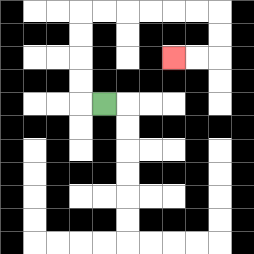{'start': '[4, 4]', 'end': '[7, 2]', 'path_directions': 'L,U,U,U,U,R,R,R,R,R,R,D,D,L,L', 'path_coordinates': '[[4, 4], [3, 4], [3, 3], [3, 2], [3, 1], [3, 0], [4, 0], [5, 0], [6, 0], [7, 0], [8, 0], [9, 0], [9, 1], [9, 2], [8, 2], [7, 2]]'}